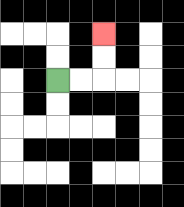{'start': '[2, 3]', 'end': '[4, 1]', 'path_directions': 'R,R,U,U', 'path_coordinates': '[[2, 3], [3, 3], [4, 3], [4, 2], [4, 1]]'}